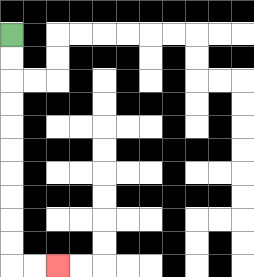{'start': '[0, 1]', 'end': '[2, 11]', 'path_directions': 'D,D,D,D,D,D,D,D,D,D,R,R', 'path_coordinates': '[[0, 1], [0, 2], [0, 3], [0, 4], [0, 5], [0, 6], [0, 7], [0, 8], [0, 9], [0, 10], [0, 11], [1, 11], [2, 11]]'}